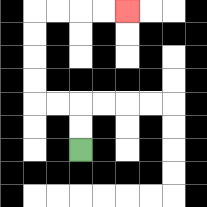{'start': '[3, 6]', 'end': '[5, 0]', 'path_directions': 'U,U,L,L,U,U,U,U,R,R,R,R', 'path_coordinates': '[[3, 6], [3, 5], [3, 4], [2, 4], [1, 4], [1, 3], [1, 2], [1, 1], [1, 0], [2, 0], [3, 0], [4, 0], [5, 0]]'}